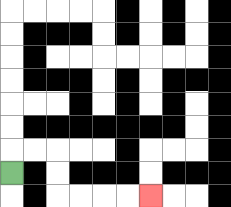{'start': '[0, 7]', 'end': '[6, 8]', 'path_directions': 'U,R,R,D,D,R,R,R,R', 'path_coordinates': '[[0, 7], [0, 6], [1, 6], [2, 6], [2, 7], [2, 8], [3, 8], [4, 8], [5, 8], [6, 8]]'}